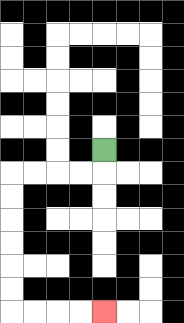{'start': '[4, 6]', 'end': '[4, 13]', 'path_directions': 'D,L,L,L,L,D,D,D,D,D,D,R,R,R,R', 'path_coordinates': '[[4, 6], [4, 7], [3, 7], [2, 7], [1, 7], [0, 7], [0, 8], [0, 9], [0, 10], [0, 11], [0, 12], [0, 13], [1, 13], [2, 13], [3, 13], [4, 13]]'}